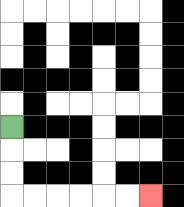{'start': '[0, 5]', 'end': '[6, 8]', 'path_directions': 'D,D,D,R,R,R,R,R,R', 'path_coordinates': '[[0, 5], [0, 6], [0, 7], [0, 8], [1, 8], [2, 8], [3, 8], [4, 8], [5, 8], [6, 8]]'}